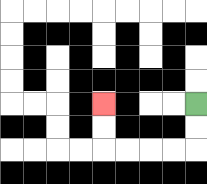{'start': '[8, 4]', 'end': '[4, 4]', 'path_directions': 'D,D,L,L,L,L,U,U', 'path_coordinates': '[[8, 4], [8, 5], [8, 6], [7, 6], [6, 6], [5, 6], [4, 6], [4, 5], [4, 4]]'}